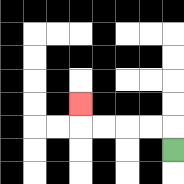{'start': '[7, 6]', 'end': '[3, 4]', 'path_directions': 'U,L,L,L,L,U', 'path_coordinates': '[[7, 6], [7, 5], [6, 5], [5, 5], [4, 5], [3, 5], [3, 4]]'}